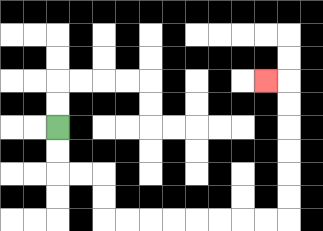{'start': '[2, 5]', 'end': '[11, 3]', 'path_directions': 'D,D,R,R,D,D,R,R,R,R,R,R,R,R,U,U,U,U,U,U,L', 'path_coordinates': '[[2, 5], [2, 6], [2, 7], [3, 7], [4, 7], [4, 8], [4, 9], [5, 9], [6, 9], [7, 9], [8, 9], [9, 9], [10, 9], [11, 9], [12, 9], [12, 8], [12, 7], [12, 6], [12, 5], [12, 4], [12, 3], [11, 3]]'}